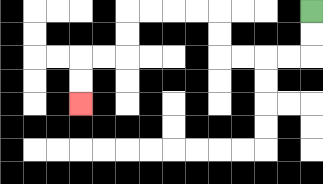{'start': '[13, 0]', 'end': '[3, 4]', 'path_directions': 'D,D,L,L,L,L,U,U,L,L,L,L,D,D,L,L,D,D', 'path_coordinates': '[[13, 0], [13, 1], [13, 2], [12, 2], [11, 2], [10, 2], [9, 2], [9, 1], [9, 0], [8, 0], [7, 0], [6, 0], [5, 0], [5, 1], [5, 2], [4, 2], [3, 2], [3, 3], [3, 4]]'}